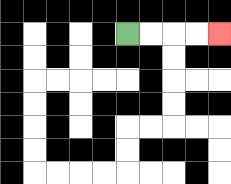{'start': '[5, 1]', 'end': '[9, 1]', 'path_directions': 'R,R,R,R', 'path_coordinates': '[[5, 1], [6, 1], [7, 1], [8, 1], [9, 1]]'}